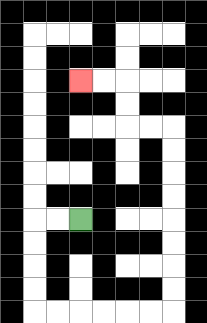{'start': '[3, 9]', 'end': '[3, 3]', 'path_directions': 'L,L,D,D,D,D,R,R,R,R,R,R,U,U,U,U,U,U,U,U,L,L,U,U,L,L', 'path_coordinates': '[[3, 9], [2, 9], [1, 9], [1, 10], [1, 11], [1, 12], [1, 13], [2, 13], [3, 13], [4, 13], [5, 13], [6, 13], [7, 13], [7, 12], [7, 11], [7, 10], [7, 9], [7, 8], [7, 7], [7, 6], [7, 5], [6, 5], [5, 5], [5, 4], [5, 3], [4, 3], [3, 3]]'}